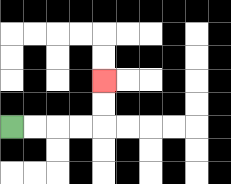{'start': '[0, 5]', 'end': '[4, 3]', 'path_directions': 'R,R,R,R,U,U', 'path_coordinates': '[[0, 5], [1, 5], [2, 5], [3, 5], [4, 5], [4, 4], [4, 3]]'}